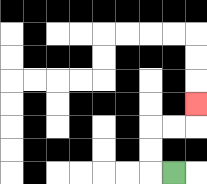{'start': '[7, 7]', 'end': '[8, 4]', 'path_directions': 'L,U,U,R,R,U', 'path_coordinates': '[[7, 7], [6, 7], [6, 6], [6, 5], [7, 5], [8, 5], [8, 4]]'}